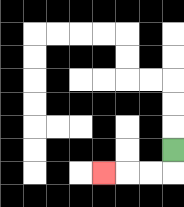{'start': '[7, 6]', 'end': '[4, 7]', 'path_directions': 'D,L,L,L', 'path_coordinates': '[[7, 6], [7, 7], [6, 7], [5, 7], [4, 7]]'}